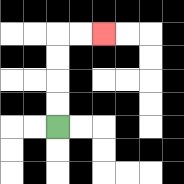{'start': '[2, 5]', 'end': '[4, 1]', 'path_directions': 'U,U,U,U,R,R', 'path_coordinates': '[[2, 5], [2, 4], [2, 3], [2, 2], [2, 1], [3, 1], [4, 1]]'}